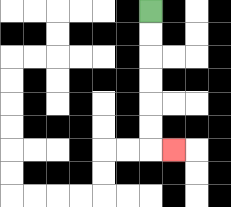{'start': '[6, 0]', 'end': '[7, 6]', 'path_directions': 'D,D,D,D,D,D,R', 'path_coordinates': '[[6, 0], [6, 1], [6, 2], [6, 3], [6, 4], [6, 5], [6, 6], [7, 6]]'}